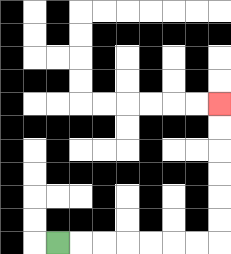{'start': '[2, 10]', 'end': '[9, 4]', 'path_directions': 'R,R,R,R,R,R,R,U,U,U,U,U,U', 'path_coordinates': '[[2, 10], [3, 10], [4, 10], [5, 10], [6, 10], [7, 10], [8, 10], [9, 10], [9, 9], [9, 8], [9, 7], [9, 6], [9, 5], [9, 4]]'}